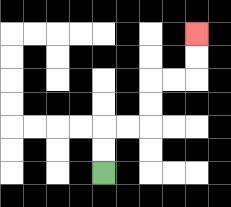{'start': '[4, 7]', 'end': '[8, 1]', 'path_directions': 'U,U,R,R,U,U,R,R,U,U', 'path_coordinates': '[[4, 7], [4, 6], [4, 5], [5, 5], [6, 5], [6, 4], [6, 3], [7, 3], [8, 3], [8, 2], [8, 1]]'}